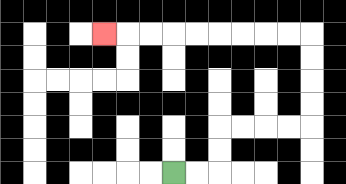{'start': '[7, 7]', 'end': '[4, 1]', 'path_directions': 'R,R,U,U,R,R,R,R,U,U,U,U,L,L,L,L,L,L,L,L,L', 'path_coordinates': '[[7, 7], [8, 7], [9, 7], [9, 6], [9, 5], [10, 5], [11, 5], [12, 5], [13, 5], [13, 4], [13, 3], [13, 2], [13, 1], [12, 1], [11, 1], [10, 1], [9, 1], [8, 1], [7, 1], [6, 1], [5, 1], [4, 1]]'}